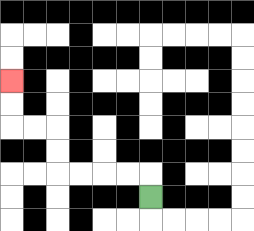{'start': '[6, 8]', 'end': '[0, 3]', 'path_directions': 'U,L,L,L,L,U,U,L,L,U,U', 'path_coordinates': '[[6, 8], [6, 7], [5, 7], [4, 7], [3, 7], [2, 7], [2, 6], [2, 5], [1, 5], [0, 5], [0, 4], [0, 3]]'}